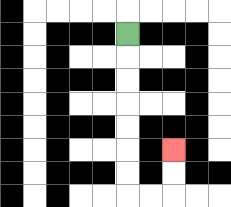{'start': '[5, 1]', 'end': '[7, 6]', 'path_directions': 'D,D,D,D,D,D,D,R,R,U,U', 'path_coordinates': '[[5, 1], [5, 2], [5, 3], [5, 4], [5, 5], [5, 6], [5, 7], [5, 8], [6, 8], [7, 8], [7, 7], [7, 6]]'}